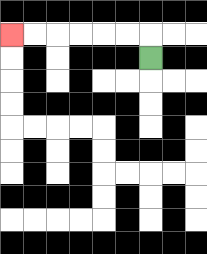{'start': '[6, 2]', 'end': '[0, 1]', 'path_directions': 'U,L,L,L,L,L,L', 'path_coordinates': '[[6, 2], [6, 1], [5, 1], [4, 1], [3, 1], [2, 1], [1, 1], [0, 1]]'}